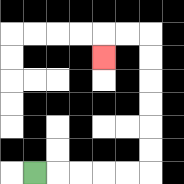{'start': '[1, 7]', 'end': '[4, 2]', 'path_directions': 'R,R,R,R,R,U,U,U,U,U,U,L,L,D', 'path_coordinates': '[[1, 7], [2, 7], [3, 7], [4, 7], [5, 7], [6, 7], [6, 6], [6, 5], [6, 4], [6, 3], [6, 2], [6, 1], [5, 1], [4, 1], [4, 2]]'}